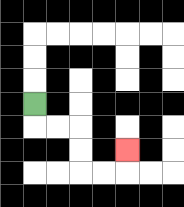{'start': '[1, 4]', 'end': '[5, 6]', 'path_directions': 'D,R,R,D,D,R,R,U', 'path_coordinates': '[[1, 4], [1, 5], [2, 5], [3, 5], [3, 6], [3, 7], [4, 7], [5, 7], [5, 6]]'}